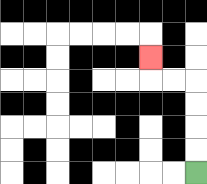{'start': '[8, 7]', 'end': '[6, 2]', 'path_directions': 'U,U,U,U,L,L,U', 'path_coordinates': '[[8, 7], [8, 6], [8, 5], [8, 4], [8, 3], [7, 3], [6, 3], [6, 2]]'}